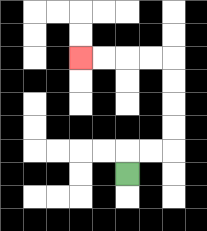{'start': '[5, 7]', 'end': '[3, 2]', 'path_directions': 'U,R,R,U,U,U,U,L,L,L,L', 'path_coordinates': '[[5, 7], [5, 6], [6, 6], [7, 6], [7, 5], [7, 4], [7, 3], [7, 2], [6, 2], [5, 2], [4, 2], [3, 2]]'}